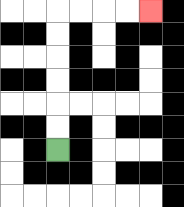{'start': '[2, 6]', 'end': '[6, 0]', 'path_directions': 'U,U,U,U,U,U,R,R,R,R', 'path_coordinates': '[[2, 6], [2, 5], [2, 4], [2, 3], [2, 2], [2, 1], [2, 0], [3, 0], [4, 0], [5, 0], [6, 0]]'}